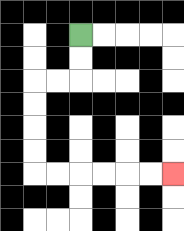{'start': '[3, 1]', 'end': '[7, 7]', 'path_directions': 'D,D,L,L,D,D,D,D,R,R,R,R,R,R', 'path_coordinates': '[[3, 1], [3, 2], [3, 3], [2, 3], [1, 3], [1, 4], [1, 5], [1, 6], [1, 7], [2, 7], [3, 7], [4, 7], [5, 7], [6, 7], [7, 7]]'}